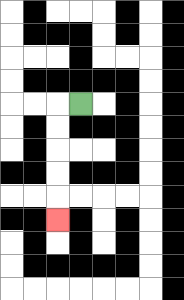{'start': '[3, 4]', 'end': '[2, 9]', 'path_directions': 'L,D,D,D,D,D', 'path_coordinates': '[[3, 4], [2, 4], [2, 5], [2, 6], [2, 7], [2, 8], [2, 9]]'}